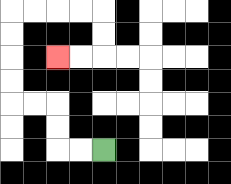{'start': '[4, 6]', 'end': '[2, 2]', 'path_directions': 'L,L,U,U,L,L,U,U,U,U,R,R,R,R,D,D,L,L', 'path_coordinates': '[[4, 6], [3, 6], [2, 6], [2, 5], [2, 4], [1, 4], [0, 4], [0, 3], [0, 2], [0, 1], [0, 0], [1, 0], [2, 0], [3, 0], [4, 0], [4, 1], [4, 2], [3, 2], [2, 2]]'}